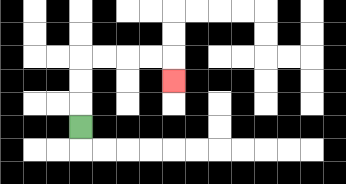{'start': '[3, 5]', 'end': '[7, 3]', 'path_directions': 'U,U,U,R,R,R,R,D', 'path_coordinates': '[[3, 5], [3, 4], [3, 3], [3, 2], [4, 2], [5, 2], [6, 2], [7, 2], [7, 3]]'}